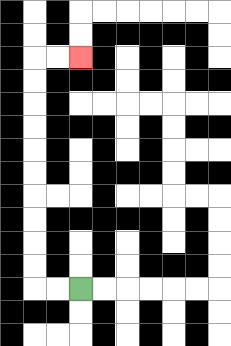{'start': '[3, 12]', 'end': '[3, 2]', 'path_directions': 'L,L,U,U,U,U,U,U,U,U,U,U,R,R', 'path_coordinates': '[[3, 12], [2, 12], [1, 12], [1, 11], [1, 10], [1, 9], [1, 8], [1, 7], [1, 6], [1, 5], [1, 4], [1, 3], [1, 2], [2, 2], [3, 2]]'}